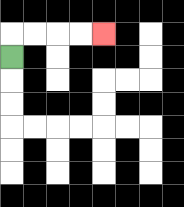{'start': '[0, 2]', 'end': '[4, 1]', 'path_directions': 'U,R,R,R,R', 'path_coordinates': '[[0, 2], [0, 1], [1, 1], [2, 1], [3, 1], [4, 1]]'}